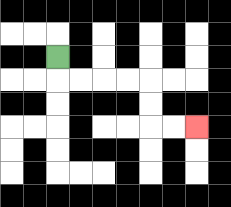{'start': '[2, 2]', 'end': '[8, 5]', 'path_directions': 'D,R,R,R,R,D,D,R,R', 'path_coordinates': '[[2, 2], [2, 3], [3, 3], [4, 3], [5, 3], [6, 3], [6, 4], [6, 5], [7, 5], [8, 5]]'}